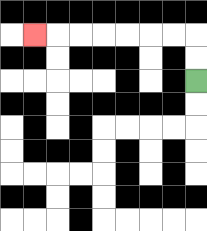{'start': '[8, 3]', 'end': '[1, 1]', 'path_directions': 'U,U,L,L,L,L,L,L,L', 'path_coordinates': '[[8, 3], [8, 2], [8, 1], [7, 1], [6, 1], [5, 1], [4, 1], [3, 1], [2, 1], [1, 1]]'}